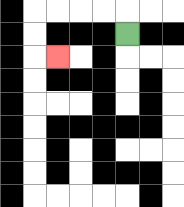{'start': '[5, 1]', 'end': '[2, 2]', 'path_directions': 'U,L,L,L,L,D,D,R', 'path_coordinates': '[[5, 1], [5, 0], [4, 0], [3, 0], [2, 0], [1, 0], [1, 1], [1, 2], [2, 2]]'}